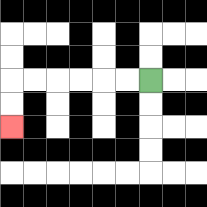{'start': '[6, 3]', 'end': '[0, 5]', 'path_directions': 'L,L,L,L,L,L,D,D', 'path_coordinates': '[[6, 3], [5, 3], [4, 3], [3, 3], [2, 3], [1, 3], [0, 3], [0, 4], [0, 5]]'}